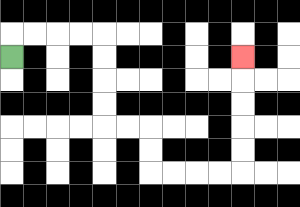{'start': '[0, 2]', 'end': '[10, 2]', 'path_directions': 'U,R,R,R,R,D,D,D,D,R,R,D,D,R,R,R,R,U,U,U,U,U', 'path_coordinates': '[[0, 2], [0, 1], [1, 1], [2, 1], [3, 1], [4, 1], [4, 2], [4, 3], [4, 4], [4, 5], [5, 5], [6, 5], [6, 6], [6, 7], [7, 7], [8, 7], [9, 7], [10, 7], [10, 6], [10, 5], [10, 4], [10, 3], [10, 2]]'}